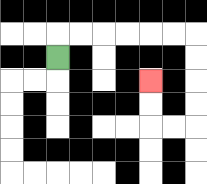{'start': '[2, 2]', 'end': '[6, 3]', 'path_directions': 'U,R,R,R,R,R,R,D,D,D,D,L,L,U,U', 'path_coordinates': '[[2, 2], [2, 1], [3, 1], [4, 1], [5, 1], [6, 1], [7, 1], [8, 1], [8, 2], [8, 3], [8, 4], [8, 5], [7, 5], [6, 5], [6, 4], [6, 3]]'}